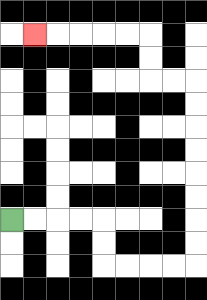{'start': '[0, 9]', 'end': '[1, 1]', 'path_directions': 'R,R,R,R,D,D,R,R,R,R,U,U,U,U,U,U,U,U,L,L,U,U,L,L,L,L,L', 'path_coordinates': '[[0, 9], [1, 9], [2, 9], [3, 9], [4, 9], [4, 10], [4, 11], [5, 11], [6, 11], [7, 11], [8, 11], [8, 10], [8, 9], [8, 8], [8, 7], [8, 6], [8, 5], [8, 4], [8, 3], [7, 3], [6, 3], [6, 2], [6, 1], [5, 1], [4, 1], [3, 1], [2, 1], [1, 1]]'}